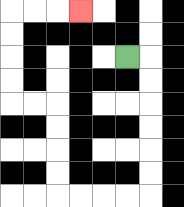{'start': '[5, 2]', 'end': '[3, 0]', 'path_directions': 'R,D,D,D,D,D,D,L,L,L,L,U,U,U,U,L,L,U,U,U,U,R,R,R', 'path_coordinates': '[[5, 2], [6, 2], [6, 3], [6, 4], [6, 5], [6, 6], [6, 7], [6, 8], [5, 8], [4, 8], [3, 8], [2, 8], [2, 7], [2, 6], [2, 5], [2, 4], [1, 4], [0, 4], [0, 3], [0, 2], [0, 1], [0, 0], [1, 0], [2, 0], [3, 0]]'}